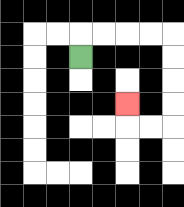{'start': '[3, 2]', 'end': '[5, 4]', 'path_directions': 'U,R,R,R,R,D,D,D,D,L,L,U', 'path_coordinates': '[[3, 2], [3, 1], [4, 1], [5, 1], [6, 1], [7, 1], [7, 2], [7, 3], [7, 4], [7, 5], [6, 5], [5, 5], [5, 4]]'}